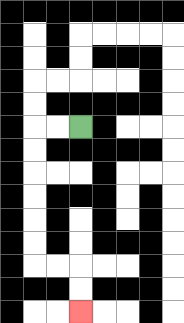{'start': '[3, 5]', 'end': '[3, 13]', 'path_directions': 'L,L,D,D,D,D,D,D,R,R,D,D', 'path_coordinates': '[[3, 5], [2, 5], [1, 5], [1, 6], [1, 7], [1, 8], [1, 9], [1, 10], [1, 11], [2, 11], [3, 11], [3, 12], [3, 13]]'}